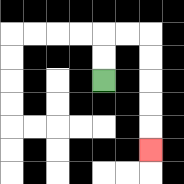{'start': '[4, 3]', 'end': '[6, 6]', 'path_directions': 'U,U,R,R,D,D,D,D,D', 'path_coordinates': '[[4, 3], [4, 2], [4, 1], [5, 1], [6, 1], [6, 2], [6, 3], [6, 4], [6, 5], [6, 6]]'}